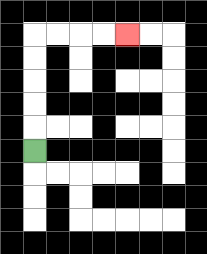{'start': '[1, 6]', 'end': '[5, 1]', 'path_directions': 'U,U,U,U,U,R,R,R,R', 'path_coordinates': '[[1, 6], [1, 5], [1, 4], [1, 3], [1, 2], [1, 1], [2, 1], [3, 1], [4, 1], [5, 1]]'}